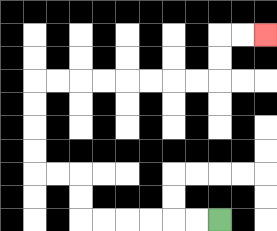{'start': '[9, 9]', 'end': '[11, 1]', 'path_directions': 'L,L,L,L,L,L,U,U,L,L,U,U,U,U,R,R,R,R,R,R,R,R,U,U,R,R', 'path_coordinates': '[[9, 9], [8, 9], [7, 9], [6, 9], [5, 9], [4, 9], [3, 9], [3, 8], [3, 7], [2, 7], [1, 7], [1, 6], [1, 5], [1, 4], [1, 3], [2, 3], [3, 3], [4, 3], [5, 3], [6, 3], [7, 3], [8, 3], [9, 3], [9, 2], [9, 1], [10, 1], [11, 1]]'}